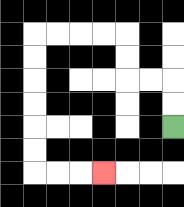{'start': '[7, 5]', 'end': '[4, 7]', 'path_directions': 'U,U,L,L,U,U,L,L,L,L,D,D,D,D,D,D,R,R,R', 'path_coordinates': '[[7, 5], [7, 4], [7, 3], [6, 3], [5, 3], [5, 2], [5, 1], [4, 1], [3, 1], [2, 1], [1, 1], [1, 2], [1, 3], [1, 4], [1, 5], [1, 6], [1, 7], [2, 7], [3, 7], [4, 7]]'}